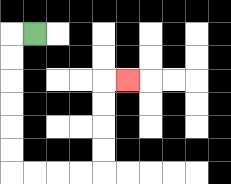{'start': '[1, 1]', 'end': '[5, 3]', 'path_directions': 'L,D,D,D,D,D,D,R,R,R,R,U,U,U,U,R', 'path_coordinates': '[[1, 1], [0, 1], [0, 2], [0, 3], [0, 4], [0, 5], [0, 6], [0, 7], [1, 7], [2, 7], [3, 7], [4, 7], [4, 6], [4, 5], [4, 4], [4, 3], [5, 3]]'}